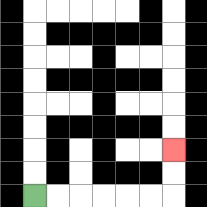{'start': '[1, 8]', 'end': '[7, 6]', 'path_directions': 'R,R,R,R,R,R,U,U', 'path_coordinates': '[[1, 8], [2, 8], [3, 8], [4, 8], [5, 8], [6, 8], [7, 8], [7, 7], [7, 6]]'}